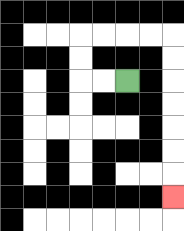{'start': '[5, 3]', 'end': '[7, 8]', 'path_directions': 'L,L,U,U,R,R,R,R,D,D,D,D,D,D,D', 'path_coordinates': '[[5, 3], [4, 3], [3, 3], [3, 2], [3, 1], [4, 1], [5, 1], [6, 1], [7, 1], [7, 2], [7, 3], [7, 4], [7, 5], [7, 6], [7, 7], [7, 8]]'}